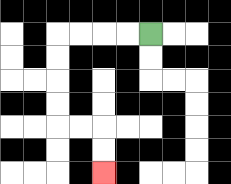{'start': '[6, 1]', 'end': '[4, 7]', 'path_directions': 'L,L,L,L,D,D,D,D,R,R,D,D', 'path_coordinates': '[[6, 1], [5, 1], [4, 1], [3, 1], [2, 1], [2, 2], [2, 3], [2, 4], [2, 5], [3, 5], [4, 5], [4, 6], [4, 7]]'}